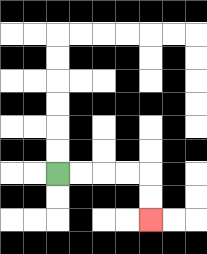{'start': '[2, 7]', 'end': '[6, 9]', 'path_directions': 'R,R,R,R,D,D', 'path_coordinates': '[[2, 7], [3, 7], [4, 7], [5, 7], [6, 7], [6, 8], [6, 9]]'}